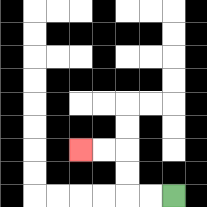{'start': '[7, 8]', 'end': '[3, 6]', 'path_directions': 'L,L,U,U,L,L', 'path_coordinates': '[[7, 8], [6, 8], [5, 8], [5, 7], [5, 6], [4, 6], [3, 6]]'}